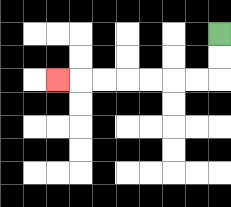{'start': '[9, 1]', 'end': '[2, 3]', 'path_directions': 'D,D,L,L,L,L,L,L,L', 'path_coordinates': '[[9, 1], [9, 2], [9, 3], [8, 3], [7, 3], [6, 3], [5, 3], [4, 3], [3, 3], [2, 3]]'}